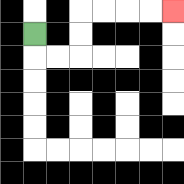{'start': '[1, 1]', 'end': '[7, 0]', 'path_directions': 'D,R,R,U,U,R,R,R,R', 'path_coordinates': '[[1, 1], [1, 2], [2, 2], [3, 2], [3, 1], [3, 0], [4, 0], [5, 0], [6, 0], [7, 0]]'}